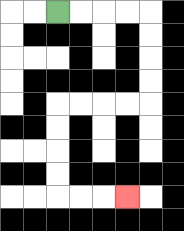{'start': '[2, 0]', 'end': '[5, 8]', 'path_directions': 'R,R,R,R,D,D,D,D,L,L,L,L,D,D,D,D,R,R,R', 'path_coordinates': '[[2, 0], [3, 0], [4, 0], [5, 0], [6, 0], [6, 1], [6, 2], [6, 3], [6, 4], [5, 4], [4, 4], [3, 4], [2, 4], [2, 5], [2, 6], [2, 7], [2, 8], [3, 8], [4, 8], [5, 8]]'}